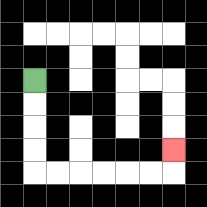{'start': '[1, 3]', 'end': '[7, 6]', 'path_directions': 'D,D,D,D,R,R,R,R,R,R,U', 'path_coordinates': '[[1, 3], [1, 4], [1, 5], [1, 6], [1, 7], [2, 7], [3, 7], [4, 7], [5, 7], [6, 7], [7, 7], [7, 6]]'}